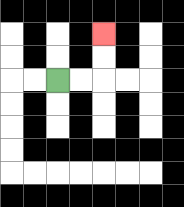{'start': '[2, 3]', 'end': '[4, 1]', 'path_directions': 'R,R,U,U', 'path_coordinates': '[[2, 3], [3, 3], [4, 3], [4, 2], [4, 1]]'}